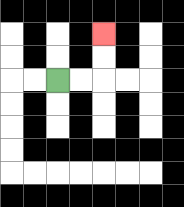{'start': '[2, 3]', 'end': '[4, 1]', 'path_directions': 'R,R,U,U', 'path_coordinates': '[[2, 3], [3, 3], [4, 3], [4, 2], [4, 1]]'}